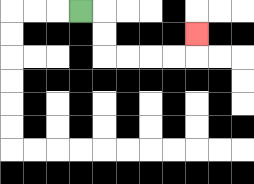{'start': '[3, 0]', 'end': '[8, 1]', 'path_directions': 'R,D,D,R,R,R,R,U', 'path_coordinates': '[[3, 0], [4, 0], [4, 1], [4, 2], [5, 2], [6, 2], [7, 2], [8, 2], [8, 1]]'}